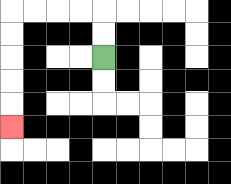{'start': '[4, 2]', 'end': '[0, 5]', 'path_directions': 'U,U,L,L,L,L,D,D,D,D,D', 'path_coordinates': '[[4, 2], [4, 1], [4, 0], [3, 0], [2, 0], [1, 0], [0, 0], [0, 1], [0, 2], [0, 3], [0, 4], [0, 5]]'}